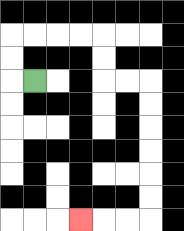{'start': '[1, 3]', 'end': '[3, 9]', 'path_directions': 'L,U,U,R,R,R,R,D,D,R,R,D,D,D,D,D,D,L,L,L', 'path_coordinates': '[[1, 3], [0, 3], [0, 2], [0, 1], [1, 1], [2, 1], [3, 1], [4, 1], [4, 2], [4, 3], [5, 3], [6, 3], [6, 4], [6, 5], [6, 6], [6, 7], [6, 8], [6, 9], [5, 9], [4, 9], [3, 9]]'}